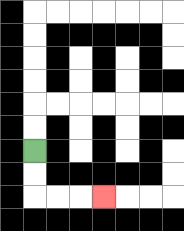{'start': '[1, 6]', 'end': '[4, 8]', 'path_directions': 'D,D,R,R,R', 'path_coordinates': '[[1, 6], [1, 7], [1, 8], [2, 8], [3, 8], [4, 8]]'}